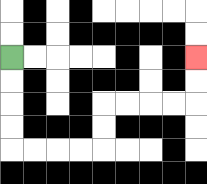{'start': '[0, 2]', 'end': '[8, 2]', 'path_directions': 'D,D,D,D,R,R,R,R,U,U,R,R,R,R,U,U', 'path_coordinates': '[[0, 2], [0, 3], [0, 4], [0, 5], [0, 6], [1, 6], [2, 6], [3, 6], [4, 6], [4, 5], [4, 4], [5, 4], [6, 4], [7, 4], [8, 4], [8, 3], [8, 2]]'}